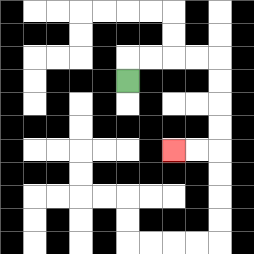{'start': '[5, 3]', 'end': '[7, 6]', 'path_directions': 'U,R,R,R,R,D,D,D,D,L,L', 'path_coordinates': '[[5, 3], [5, 2], [6, 2], [7, 2], [8, 2], [9, 2], [9, 3], [9, 4], [9, 5], [9, 6], [8, 6], [7, 6]]'}